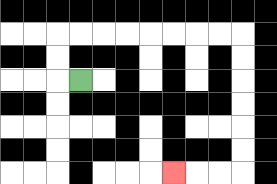{'start': '[3, 3]', 'end': '[7, 7]', 'path_directions': 'L,U,U,R,R,R,R,R,R,R,R,D,D,D,D,D,D,L,L,L', 'path_coordinates': '[[3, 3], [2, 3], [2, 2], [2, 1], [3, 1], [4, 1], [5, 1], [6, 1], [7, 1], [8, 1], [9, 1], [10, 1], [10, 2], [10, 3], [10, 4], [10, 5], [10, 6], [10, 7], [9, 7], [8, 7], [7, 7]]'}